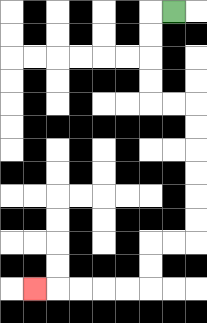{'start': '[7, 0]', 'end': '[1, 12]', 'path_directions': 'L,D,D,D,D,R,R,D,D,D,D,D,D,L,L,D,D,L,L,L,L,L', 'path_coordinates': '[[7, 0], [6, 0], [6, 1], [6, 2], [6, 3], [6, 4], [7, 4], [8, 4], [8, 5], [8, 6], [8, 7], [8, 8], [8, 9], [8, 10], [7, 10], [6, 10], [6, 11], [6, 12], [5, 12], [4, 12], [3, 12], [2, 12], [1, 12]]'}